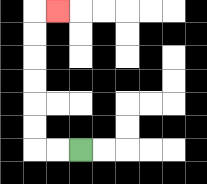{'start': '[3, 6]', 'end': '[2, 0]', 'path_directions': 'L,L,U,U,U,U,U,U,R', 'path_coordinates': '[[3, 6], [2, 6], [1, 6], [1, 5], [1, 4], [1, 3], [1, 2], [1, 1], [1, 0], [2, 0]]'}